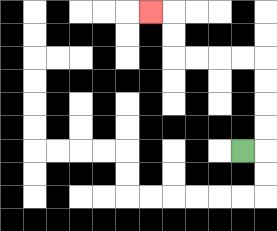{'start': '[10, 6]', 'end': '[6, 0]', 'path_directions': 'R,U,U,U,U,L,L,L,L,U,U,L', 'path_coordinates': '[[10, 6], [11, 6], [11, 5], [11, 4], [11, 3], [11, 2], [10, 2], [9, 2], [8, 2], [7, 2], [7, 1], [7, 0], [6, 0]]'}